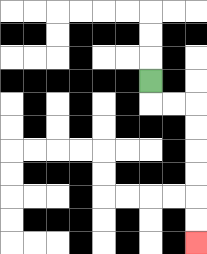{'start': '[6, 3]', 'end': '[8, 10]', 'path_directions': 'D,R,R,D,D,D,D,D,D', 'path_coordinates': '[[6, 3], [6, 4], [7, 4], [8, 4], [8, 5], [8, 6], [8, 7], [8, 8], [8, 9], [8, 10]]'}